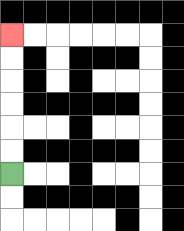{'start': '[0, 7]', 'end': '[0, 1]', 'path_directions': 'U,U,U,U,U,U', 'path_coordinates': '[[0, 7], [0, 6], [0, 5], [0, 4], [0, 3], [0, 2], [0, 1]]'}